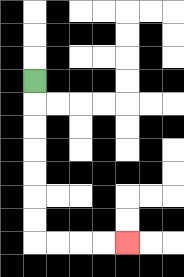{'start': '[1, 3]', 'end': '[5, 10]', 'path_directions': 'D,D,D,D,D,D,D,R,R,R,R', 'path_coordinates': '[[1, 3], [1, 4], [1, 5], [1, 6], [1, 7], [1, 8], [1, 9], [1, 10], [2, 10], [3, 10], [4, 10], [5, 10]]'}